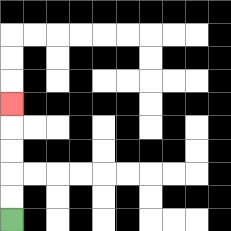{'start': '[0, 9]', 'end': '[0, 4]', 'path_directions': 'U,U,U,U,U', 'path_coordinates': '[[0, 9], [0, 8], [0, 7], [0, 6], [0, 5], [0, 4]]'}